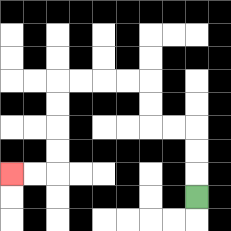{'start': '[8, 8]', 'end': '[0, 7]', 'path_directions': 'U,U,U,L,L,U,U,L,L,L,L,D,D,D,D,L,L', 'path_coordinates': '[[8, 8], [8, 7], [8, 6], [8, 5], [7, 5], [6, 5], [6, 4], [6, 3], [5, 3], [4, 3], [3, 3], [2, 3], [2, 4], [2, 5], [2, 6], [2, 7], [1, 7], [0, 7]]'}